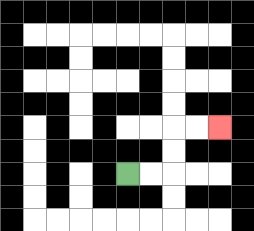{'start': '[5, 7]', 'end': '[9, 5]', 'path_directions': 'R,R,U,U,R,R', 'path_coordinates': '[[5, 7], [6, 7], [7, 7], [7, 6], [7, 5], [8, 5], [9, 5]]'}